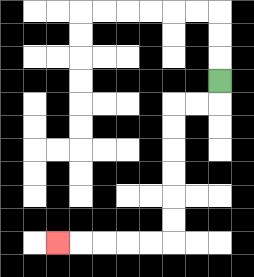{'start': '[9, 3]', 'end': '[2, 10]', 'path_directions': 'D,L,L,D,D,D,D,D,D,L,L,L,L,L', 'path_coordinates': '[[9, 3], [9, 4], [8, 4], [7, 4], [7, 5], [7, 6], [7, 7], [7, 8], [7, 9], [7, 10], [6, 10], [5, 10], [4, 10], [3, 10], [2, 10]]'}